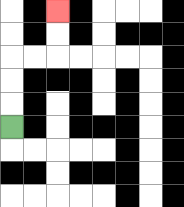{'start': '[0, 5]', 'end': '[2, 0]', 'path_directions': 'U,U,U,R,R,U,U', 'path_coordinates': '[[0, 5], [0, 4], [0, 3], [0, 2], [1, 2], [2, 2], [2, 1], [2, 0]]'}